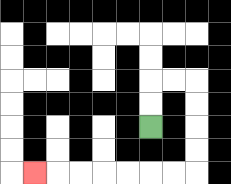{'start': '[6, 5]', 'end': '[1, 7]', 'path_directions': 'U,U,R,R,D,D,D,D,L,L,L,L,L,L,L', 'path_coordinates': '[[6, 5], [6, 4], [6, 3], [7, 3], [8, 3], [8, 4], [8, 5], [8, 6], [8, 7], [7, 7], [6, 7], [5, 7], [4, 7], [3, 7], [2, 7], [1, 7]]'}